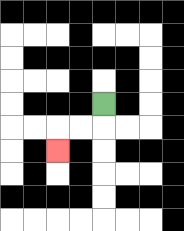{'start': '[4, 4]', 'end': '[2, 6]', 'path_directions': 'D,L,L,D', 'path_coordinates': '[[4, 4], [4, 5], [3, 5], [2, 5], [2, 6]]'}